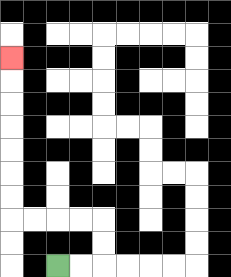{'start': '[2, 11]', 'end': '[0, 2]', 'path_directions': 'R,R,U,U,L,L,L,L,U,U,U,U,U,U,U', 'path_coordinates': '[[2, 11], [3, 11], [4, 11], [4, 10], [4, 9], [3, 9], [2, 9], [1, 9], [0, 9], [0, 8], [0, 7], [0, 6], [0, 5], [0, 4], [0, 3], [0, 2]]'}